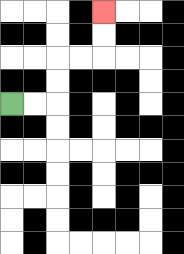{'start': '[0, 4]', 'end': '[4, 0]', 'path_directions': 'R,R,U,U,R,R,U,U', 'path_coordinates': '[[0, 4], [1, 4], [2, 4], [2, 3], [2, 2], [3, 2], [4, 2], [4, 1], [4, 0]]'}